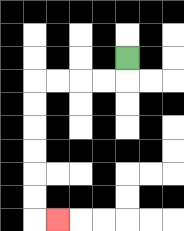{'start': '[5, 2]', 'end': '[2, 9]', 'path_directions': 'D,L,L,L,L,D,D,D,D,D,D,R', 'path_coordinates': '[[5, 2], [5, 3], [4, 3], [3, 3], [2, 3], [1, 3], [1, 4], [1, 5], [1, 6], [1, 7], [1, 8], [1, 9], [2, 9]]'}